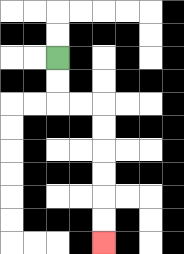{'start': '[2, 2]', 'end': '[4, 10]', 'path_directions': 'D,D,R,R,D,D,D,D,D,D', 'path_coordinates': '[[2, 2], [2, 3], [2, 4], [3, 4], [4, 4], [4, 5], [4, 6], [4, 7], [4, 8], [4, 9], [4, 10]]'}